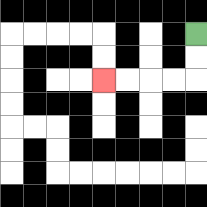{'start': '[8, 1]', 'end': '[4, 3]', 'path_directions': 'D,D,L,L,L,L', 'path_coordinates': '[[8, 1], [8, 2], [8, 3], [7, 3], [6, 3], [5, 3], [4, 3]]'}